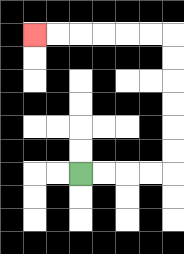{'start': '[3, 7]', 'end': '[1, 1]', 'path_directions': 'R,R,R,R,U,U,U,U,U,U,L,L,L,L,L,L', 'path_coordinates': '[[3, 7], [4, 7], [5, 7], [6, 7], [7, 7], [7, 6], [7, 5], [7, 4], [7, 3], [7, 2], [7, 1], [6, 1], [5, 1], [4, 1], [3, 1], [2, 1], [1, 1]]'}